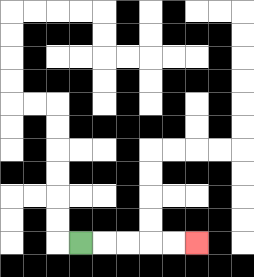{'start': '[3, 10]', 'end': '[8, 10]', 'path_directions': 'R,R,R,R,R', 'path_coordinates': '[[3, 10], [4, 10], [5, 10], [6, 10], [7, 10], [8, 10]]'}